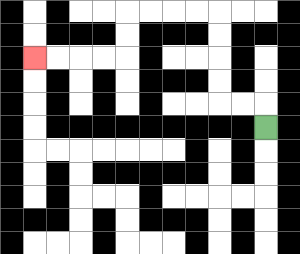{'start': '[11, 5]', 'end': '[1, 2]', 'path_directions': 'U,L,L,U,U,U,U,L,L,L,L,D,D,L,L,L,L', 'path_coordinates': '[[11, 5], [11, 4], [10, 4], [9, 4], [9, 3], [9, 2], [9, 1], [9, 0], [8, 0], [7, 0], [6, 0], [5, 0], [5, 1], [5, 2], [4, 2], [3, 2], [2, 2], [1, 2]]'}